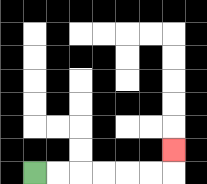{'start': '[1, 7]', 'end': '[7, 6]', 'path_directions': 'R,R,R,R,R,R,U', 'path_coordinates': '[[1, 7], [2, 7], [3, 7], [4, 7], [5, 7], [6, 7], [7, 7], [7, 6]]'}